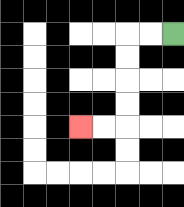{'start': '[7, 1]', 'end': '[3, 5]', 'path_directions': 'L,L,D,D,D,D,L,L', 'path_coordinates': '[[7, 1], [6, 1], [5, 1], [5, 2], [5, 3], [5, 4], [5, 5], [4, 5], [3, 5]]'}